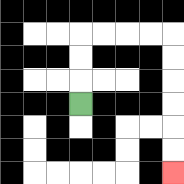{'start': '[3, 4]', 'end': '[7, 7]', 'path_directions': 'U,U,U,R,R,R,R,D,D,D,D,D,D', 'path_coordinates': '[[3, 4], [3, 3], [3, 2], [3, 1], [4, 1], [5, 1], [6, 1], [7, 1], [7, 2], [7, 3], [7, 4], [7, 5], [7, 6], [7, 7]]'}